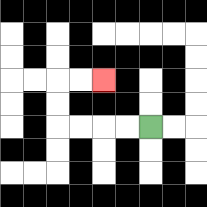{'start': '[6, 5]', 'end': '[4, 3]', 'path_directions': 'L,L,L,L,U,U,R,R', 'path_coordinates': '[[6, 5], [5, 5], [4, 5], [3, 5], [2, 5], [2, 4], [2, 3], [3, 3], [4, 3]]'}